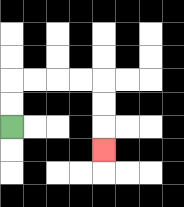{'start': '[0, 5]', 'end': '[4, 6]', 'path_directions': 'U,U,R,R,R,R,D,D,D', 'path_coordinates': '[[0, 5], [0, 4], [0, 3], [1, 3], [2, 3], [3, 3], [4, 3], [4, 4], [4, 5], [4, 6]]'}